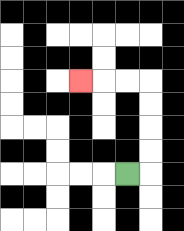{'start': '[5, 7]', 'end': '[3, 3]', 'path_directions': 'R,U,U,U,U,L,L,L', 'path_coordinates': '[[5, 7], [6, 7], [6, 6], [6, 5], [6, 4], [6, 3], [5, 3], [4, 3], [3, 3]]'}